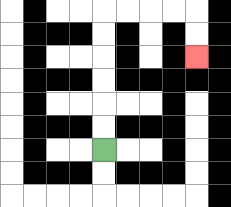{'start': '[4, 6]', 'end': '[8, 2]', 'path_directions': 'U,U,U,U,U,U,R,R,R,R,D,D', 'path_coordinates': '[[4, 6], [4, 5], [4, 4], [4, 3], [4, 2], [4, 1], [4, 0], [5, 0], [6, 0], [7, 0], [8, 0], [8, 1], [8, 2]]'}